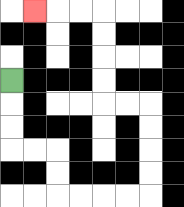{'start': '[0, 3]', 'end': '[1, 0]', 'path_directions': 'D,D,D,R,R,D,D,R,R,R,R,U,U,U,U,L,L,U,U,U,U,L,L,L', 'path_coordinates': '[[0, 3], [0, 4], [0, 5], [0, 6], [1, 6], [2, 6], [2, 7], [2, 8], [3, 8], [4, 8], [5, 8], [6, 8], [6, 7], [6, 6], [6, 5], [6, 4], [5, 4], [4, 4], [4, 3], [4, 2], [4, 1], [4, 0], [3, 0], [2, 0], [1, 0]]'}